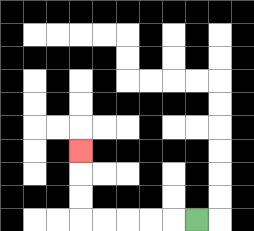{'start': '[8, 9]', 'end': '[3, 6]', 'path_directions': 'L,L,L,L,L,U,U,U', 'path_coordinates': '[[8, 9], [7, 9], [6, 9], [5, 9], [4, 9], [3, 9], [3, 8], [3, 7], [3, 6]]'}